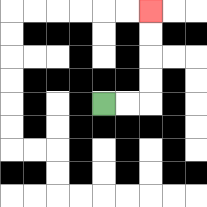{'start': '[4, 4]', 'end': '[6, 0]', 'path_directions': 'R,R,U,U,U,U', 'path_coordinates': '[[4, 4], [5, 4], [6, 4], [6, 3], [6, 2], [6, 1], [6, 0]]'}